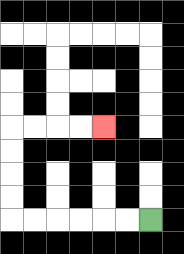{'start': '[6, 9]', 'end': '[4, 5]', 'path_directions': 'L,L,L,L,L,L,U,U,U,U,R,R,R,R', 'path_coordinates': '[[6, 9], [5, 9], [4, 9], [3, 9], [2, 9], [1, 9], [0, 9], [0, 8], [0, 7], [0, 6], [0, 5], [1, 5], [2, 5], [3, 5], [4, 5]]'}